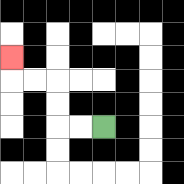{'start': '[4, 5]', 'end': '[0, 2]', 'path_directions': 'L,L,U,U,L,L,U', 'path_coordinates': '[[4, 5], [3, 5], [2, 5], [2, 4], [2, 3], [1, 3], [0, 3], [0, 2]]'}